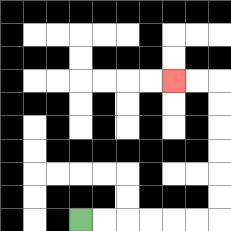{'start': '[3, 9]', 'end': '[7, 3]', 'path_directions': 'R,R,R,R,R,R,U,U,U,U,U,U,L,L', 'path_coordinates': '[[3, 9], [4, 9], [5, 9], [6, 9], [7, 9], [8, 9], [9, 9], [9, 8], [9, 7], [9, 6], [9, 5], [9, 4], [9, 3], [8, 3], [7, 3]]'}